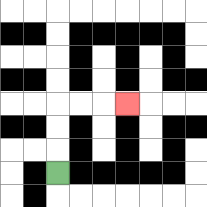{'start': '[2, 7]', 'end': '[5, 4]', 'path_directions': 'U,U,U,R,R,R', 'path_coordinates': '[[2, 7], [2, 6], [2, 5], [2, 4], [3, 4], [4, 4], [5, 4]]'}